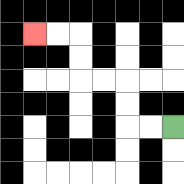{'start': '[7, 5]', 'end': '[1, 1]', 'path_directions': 'L,L,U,U,L,L,U,U,L,L', 'path_coordinates': '[[7, 5], [6, 5], [5, 5], [5, 4], [5, 3], [4, 3], [3, 3], [3, 2], [3, 1], [2, 1], [1, 1]]'}